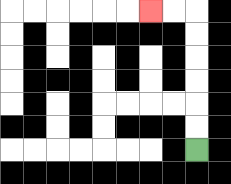{'start': '[8, 6]', 'end': '[6, 0]', 'path_directions': 'U,U,U,U,U,U,L,L', 'path_coordinates': '[[8, 6], [8, 5], [8, 4], [8, 3], [8, 2], [8, 1], [8, 0], [7, 0], [6, 0]]'}